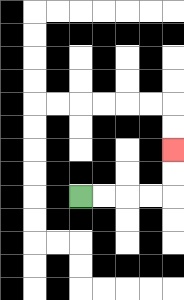{'start': '[3, 8]', 'end': '[7, 6]', 'path_directions': 'R,R,R,R,U,U', 'path_coordinates': '[[3, 8], [4, 8], [5, 8], [6, 8], [7, 8], [7, 7], [7, 6]]'}